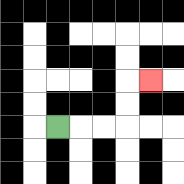{'start': '[2, 5]', 'end': '[6, 3]', 'path_directions': 'R,R,R,U,U,R', 'path_coordinates': '[[2, 5], [3, 5], [4, 5], [5, 5], [5, 4], [5, 3], [6, 3]]'}